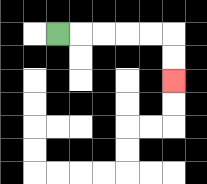{'start': '[2, 1]', 'end': '[7, 3]', 'path_directions': 'R,R,R,R,R,D,D', 'path_coordinates': '[[2, 1], [3, 1], [4, 1], [5, 1], [6, 1], [7, 1], [7, 2], [7, 3]]'}